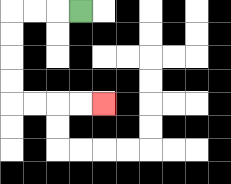{'start': '[3, 0]', 'end': '[4, 4]', 'path_directions': 'L,L,L,D,D,D,D,R,R,R,R', 'path_coordinates': '[[3, 0], [2, 0], [1, 0], [0, 0], [0, 1], [0, 2], [0, 3], [0, 4], [1, 4], [2, 4], [3, 4], [4, 4]]'}